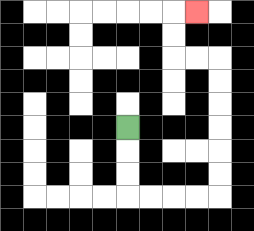{'start': '[5, 5]', 'end': '[8, 0]', 'path_directions': 'D,D,D,R,R,R,R,U,U,U,U,U,U,L,L,U,U,R', 'path_coordinates': '[[5, 5], [5, 6], [5, 7], [5, 8], [6, 8], [7, 8], [8, 8], [9, 8], [9, 7], [9, 6], [9, 5], [9, 4], [9, 3], [9, 2], [8, 2], [7, 2], [7, 1], [7, 0], [8, 0]]'}